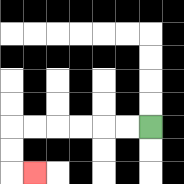{'start': '[6, 5]', 'end': '[1, 7]', 'path_directions': 'L,L,L,L,L,L,D,D,R', 'path_coordinates': '[[6, 5], [5, 5], [4, 5], [3, 5], [2, 5], [1, 5], [0, 5], [0, 6], [0, 7], [1, 7]]'}